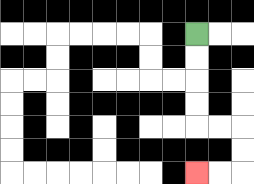{'start': '[8, 1]', 'end': '[8, 7]', 'path_directions': 'D,D,D,D,R,R,D,D,L,L', 'path_coordinates': '[[8, 1], [8, 2], [8, 3], [8, 4], [8, 5], [9, 5], [10, 5], [10, 6], [10, 7], [9, 7], [8, 7]]'}